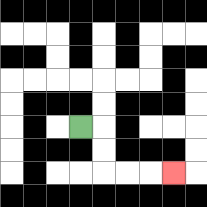{'start': '[3, 5]', 'end': '[7, 7]', 'path_directions': 'R,D,D,R,R,R', 'path_coordinates': '[[3, 5], [4, 5], [4, 6], [4, 7], [5, 7], [6, 7], [7, 7]]'}